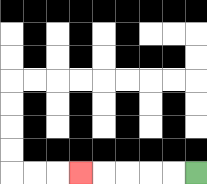{'start': '[8, 7]', 'end': '[3, 7]', 'path_directions': 'L,L,L,L,L', 'path_coordinates': '[[8, 7], [7, 7], [6, 7], [5, 7], [4, 7], [3, 7]]'}